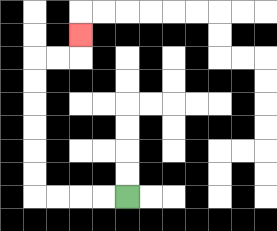{'start': '[5, 8]', 'end': '[3, 1]', 'path_directions': 'L,L,L,L,U,U,U,U,U,U,R,R,U', 'path_coordinates': '[[5, 8], [4, 8], [3, 8], [2, 8], [1, 8], [1, 7], [1, 6], [1, 5], [1, 4], [1, 3], [1, 2], [2, 2], [3, 2], [3, 1]]'}